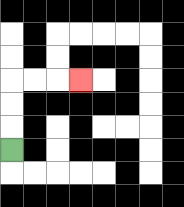{'start': '[0, 6]', 'end': '[3, 3]', 'path_directions': 'U,U,U,R,R,R', 'path_coordinates': '[[0, 6], [0, 5], [0, 4], [0, 3], [1, 3], [2, 3], [3, 3]]'}